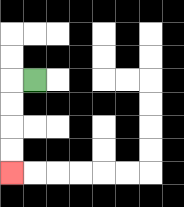{'start': '[1, 3]', 'end': '[0, 7]', 'path_directions': 'L,D,D,D,D', 'path_coordinates': '[[1, 3], [0, 3], [0, 4], [0, 5], [0, 6], [0, 7]]'}